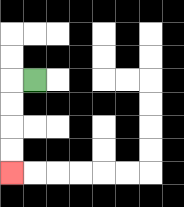{'start': '[1, 3]', 'end': '[0, 7]', 'path_directions': 'L,D,D,D,D', 'path_coordinates': '[[1, 3], [0, 3], [0, 4], [0, 5], [0, 6], [0, 7]]'}